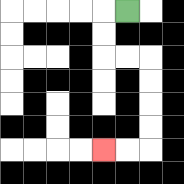{'start': '[5, 0]', 'end': '[4, 6]', 'path_directions': 'L,D,D,R,R,D,D,D,D,L,L', 'path_coordinates': '[[5, 0], [4, 0], [4, 1], [4, 2], [5, 2], [6, 2], [6, 3], [6, 4], [6, 5], [6, 6], [5, 6], [4, 6]]'}